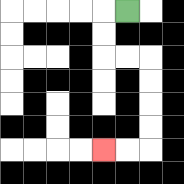{'start': '[5, 0]', 'end': '[4, 6]', 'path_directions': 'L,D,D,R,R,D,D,D,D,L,L', 'path_coordinates': '[[5, 0], [4, 0], [4, 1], [4, 2], [5, 2], [6, 2], [6, 3], [6, 4], [6, 5], [6, 6], [5, 6], [4, 6]]'}